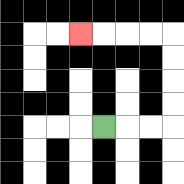{'start': '[4, 5]', 'end': '[3, 1]', 'path_directions': 'R,R,R,U,U,U,U,L,L,L,L', 'path_coordinates': '[[4, 5], [5, 5], [6, 5], [7, 5], [7, 4], [7, 3], [7, 2], [7, 1], [6, 1], [5, 1], [4, 1], [3, 1]]'}